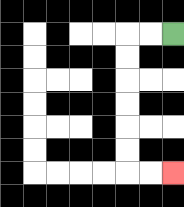{'start': '[7, 1]', 'end': '[7, 7]', 'path_directions': 'L,L,D,D,D,D,D,D,R,R', 'path_coordinates': '[[7, 1], [6, 1], [5, 1], [5, 2], [5, 3], [5, 4], [5, 5], [5, 6], [5, 7], [6, 7], [7, 7]]'}